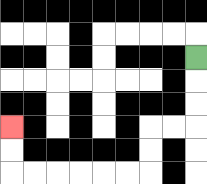{'start': '[8, 2]', 'end': '[0, 5]', 'path_directions': 'D,D,D,L,L,D,D,L,L,L,L,L,L,U,U', 'path_coordinates': '[[8, 2], [8, 3], [8, 4], [8, 5], [7, 5], [6, 5], [6, 6], [6, 7], [5, 7], [4, 7], [3, 7], [2, 7], [1, 7], [0, 7], [0, 6], [0, 5]]'}